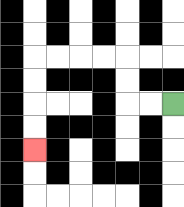{'start': '[7, 4]', 'end': '[1, 6]', 'path_directions': 'L,L,U,U,L,L,L,L,D,D,D,D', 'path_coordinates': '[[7, 4], [6, 4], [5, 4], [5, 3], [5, 2], [4, 2], [3, 2], [2, 2], [1, 2], [1, 3], [1, 4], [1, 5], [1, 6]]'}